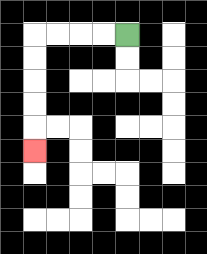{'start': '[5, 1]', 'end': '[1, 6]', 'path_directions': 'L,L,L,L,D,D,D,D,D', 'path_coordinates': '[[5, 1], [4, 1], [3, 1], [2, 1], [1, 1], [1, 2], [1, 3], [1, 4], [1, 5], [1, 6]]'}